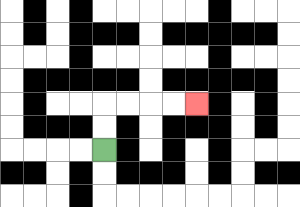{'start': '[4, 6]', 'end': '[8, 4]', 'path_directions': 'U,U,R,R,R,R', 'path_coordinates': '[[4, 6], [4, 5], [4, 4], [5, 4], [6, 4], [7, 4], [8, 4]]'}